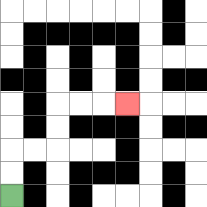{'start': '[0, 8]', 'end': '[5, 4]', 'path_directions': 'U,U,R,R,U,U,R,R,R', 'path_coordinates': '[[0, 8], [0, 7], [0, 6], [1, 6], [2, 6], [2, 5], [2, 4], [3, 4], [4, 4], [5, 4]]'}